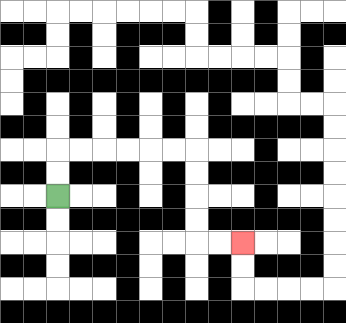{'start': '[2, 8]', 'end': '[10, 10]', 'path_directions': 'U,U,R,R,R,R,R,R,D,D,D,D,R,R', 'path_coordinates': '[[2, 8], [2, 7], [2, 6], [3, 6], [4, 6], [5, 6], [6, 6], [7, 6], [8, 6], [8, 7], [8, 8], [8, 9], [8, 10], [9, 10], [10, 10]]'}